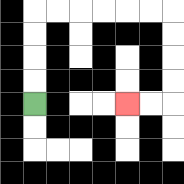{'start': '[1, 4]', 'end': '[5, 4]', 'path_directions': 'U,U,U,U,R,R,R,R,R,R,D,D,D,D,L,L', 'path_coordinates': '[[1, 4], [1, 3], [1, 2], [1, 1], [1, 0], [2, 0], [3, 0], [4, 0], [5, 0], [6, 0], [7, 0], [7, 1], [7, 2], [7, 3], [7, 4], [6, 4], [5, 4]]'}